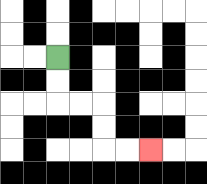{'start': '[2, 2]', 'end': '[6, 6]', 'path_directions': 'D,D,R,R,D,D,R,R', 'path_coordinates': '[[2, 2], [2, 3], [2, 4], [3, 4], [4, 4], [4, 5], [4, 6], [5, 6], [6, 6]]'}